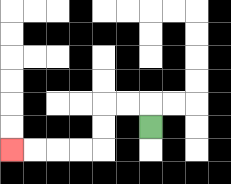{'start': '[6, 5]', 'end': '[0, 6]', 'path_directions': 'U,L,L,D,D,L,L,L,L', 'path_coordinates': '[[6, 5], [6, 4], [5, 4], [4, 4], [4, 5], [4, 6], [3, 6], [2, 6], [1, 6], [0, 6]]'}